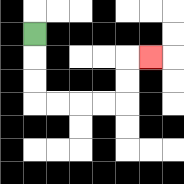{'start': '[1, 1]', 'end': '[6, 2]', 'path_directions': 'D,D,D,R,R,R,R,U,U,R', 'path_coordinates': '[[1, 1], [1, 2], [1, 3], [1, 4], [2, 4], [3, 4], [4, 4], [5, 4], [5, 3], [5, 2], [6, 2]]'}